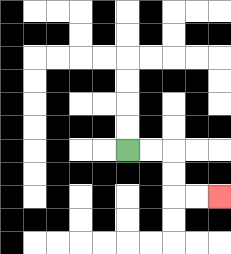{'start': '[5, 6]', 'end': '[9, 8]', 'path_directions': 'R,R,D,D,R,R', 'path_coordinates': '[[5, 6], [6, 6], [7, 6], [7, 7], [7, 8], [8, 8], [9, 8]]'}